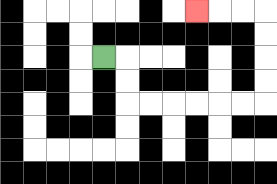{'start': '[4, 2]', 'end': '[8, 0]', 'path_directions': 'R,D,D,R,R,R,R,R,R,U,U,U,U,L,L,L', 'path_coordinates': '[[4, 2], [5, 2], [5, 3], [5, 4], [6, 4], [7, 4], [8, 4], [9, 4], [10, 4], [11, 4], [11, 3], [11, 2], [11, 1], [11, 0], [10, 0], [9, 0], [8, 0]]'}